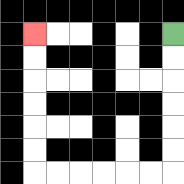{'start': '[7, 1]', 'end': '[1, 1]', 'path_directions': 'D,D,D,D,D,D,L,L,L,L,L,L,U,U,U,U,U,U', 'path_coordinates': '[[7, 1], [7, 2], [7, 3], [7, 4], [7, 5], [7, 6], [7, 7], [6, 7], [5, 7], [4, 7], [3, 7], [2, 7], [1, 7], [1, 6], [1, 5], [1, 4], [1, 3], [1, 2], [1, 1]]'}